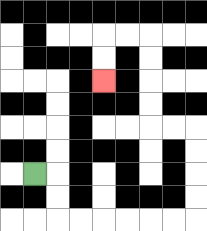{'start': '[1, 7]', 'end': '[4, 3]', 'path_directions': 'R,D,D,R,R,R,R,R,R,U,U,U,U,L,L,U,U,U,U,L,L,D,D', 'path_coordinates': '[[1, 7], [2, 7], [2, 8], [2, 9], [3, 9], [4, 9], [5, 9], [6, 9], [7, 9], [8, 9], [8, 8], [8, 7], [8, 6], [8, 5], [7, 5], [6, 5], [6, 4], [6, 3], [6, 2], [6, 1], [5, 1], [4, 1], [4, 2], [4, 3]]'}